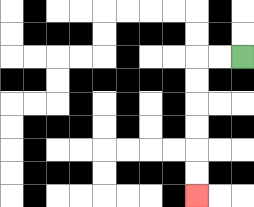{'start': '[10, 2]', 'end': '[8, 8]', 'path_directions': 'L,L,D,D,D,D,D,D', 'path_coordinates': '[[10, 2], [9, 2], [8, 2], [8, 3], [8, 4], [8, 5], [8, 6], [8, 7], [8, 8]]'}